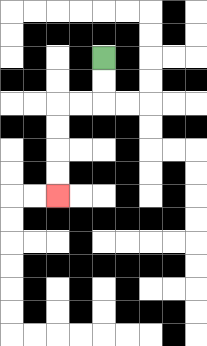{'start': '[4, 2]', 'end': '[2, 8]', 'path_directions': 'D,D,L,L,D,D,D,D', 'path_coordinates': '[[4, 2], [4, 3], [4, 4], [3, 4], [2, 4], [2, 5], [2, 6], [2, 7], [2, 8]]'}